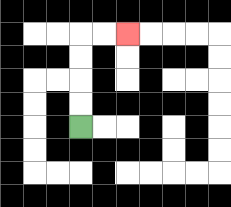{'start': '[3, 5]', 'end': '[5, 1]', 'path_directions': 'U,U,U,U,R,R', 'path_coordinates': '[[3, 5], [3, 4], [3, 3], [3, 2], [3, 1], [4, 1], [5, 1]]'}